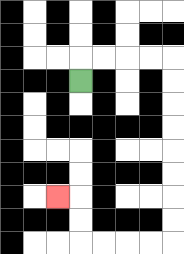{'start': '[3, 3]', 'end': '[2, 8]', 'path_directions': 'U,R,R,R,R,D,D,D,D,D,D,D,D,L,L,L,L,U,U,L', 'path_coordinates': '[[3, 3], [3, 2], [4, 2], [5, 2], [6, 2], [7, 2], [7, 3], [7, 4], [7, 5], [7, 6], [7, 7], [7, 8], [7, 9], [7, 10], [6, 10], [5, 10], [4, 10], [3, 10], [3, 9], [3, 8], [2, 8]]'}